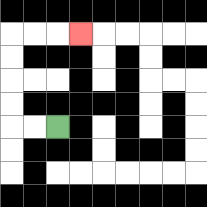{'start': '[2, 5]', 'end': '[3, 1]', 'path_directions': 'L,L,U,U,U,U,R,R,R', 'path_coordinates': '[[2, 5], [1, 5], [0, 5], [0, 4], [0, 3], [0, 2], [0, 1], [1, 1], [2, 1], [3, 1]]'}